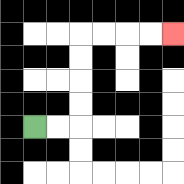{'start': '[1, 5]', 'end': '[7, 1]', 'path_directions': 'R,R,U,U,U,U,R,R,R,R', 'path_coordinates': '[[1, 5], [2, 5], [3, 5], [3, 4], [3, 3], [3, 2], [3, 1], [4, 1], [5, 1], [6, 1], [7, 1]]'}